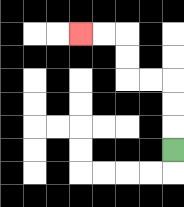{'start': '[7, 6]', 'end': '[3, 1]', 'path_directions': 'U,U,U,L,L,U,U,L,L', 'path_coordinates': '[[7, 6], [7, 5], [7, 4], [7, 3], [6, 3], [5, 3], [5, 2], [5, 1], [4, 1], [3, 1]]'}